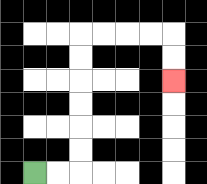{'start': '[1, 7]', 'end': '[7, 3]', 'path_directions': 'R,R,U,U,U,U,U,U,R,R,R,R,D,D', 'path_coordinates': '[[1, 7], [2, 7], [3, 7], [3, 6], [3, 5], [3, 4], [3, 3], [3, 2], [3, 1], [4, 1], [5, 1], [6, 1], [7, 1], [7, 2], [7, 3]]'}